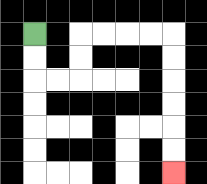{'start': '[1, 1]', 'end': '[7, 7]', 'path_directions': 'D,D,R,R,U,U,R,R,R,R,D,D,D,D,D,D', 'path_coordinates': '[[1, 1], [1, 2], [1, 3], [2, 3], [3, 3], [3, 2], [3, 1], [4, 1], [5, 1], [6, 1], [7, 1], [7, 2], [7, 3], [7, 4], [7, 5], [7, 6], [7, 7]]'}